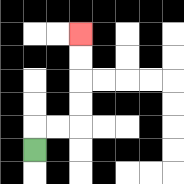{'start': '[1, 6]', 'end': '[3, 1]', 'path_directions': 'U,R,R,U,U,U,U', 'path_coordinates': '[[1, 6], [1, 5], [2, 5], [3, 5], [3, 4], [3, 3], [3, 2], [3, 1]]'}